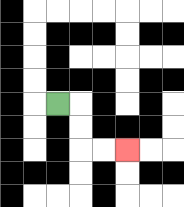{'start': '[2, 4]', 'end': '[5, 6]', 'path_directions': 'R,D,D,R,R', 'path_coordinates': '[[2, 4], [3, 4], [3, 5], [3, 6], [4, 6], [5, 6]]'}